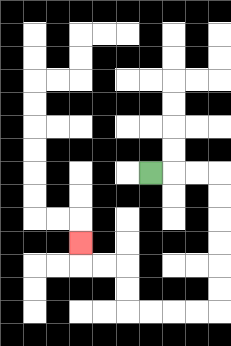{'start': '[6, 7]', 'end': '[3, 10]', 'path_directions': 'R,R,R,D,D,D,D,D,D,L,L,L,L,U,U,L,L,U', 'path_coordinates': '[[6, 7], [7, 7], [8, 7], [9, 7], [9, 8], [9, 9], [9, 10], [9, 11], [9, 12], [9, 13], [8, 13], [7, 13], [6, 13], [5, 13], [5, 12], [5, 11], [4, 11], [3, 11], [3, 10]]'}